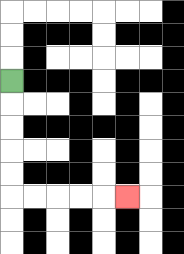{'start': '[0, 3]', 'end': '[5, 8]', 'path_directions': 'D,D,D,D,D,R,R,R,R,R', 'path_coordinates': '[[0, 3], [0, 4], [0, 5], [0, 6], [0, 7], [0, 8], [1, 8], [2, 8], [3, 8], [4, 8], [5, 8]]'}